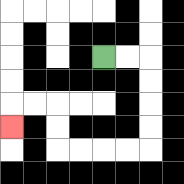{'start': '[4, 2]', 'end': '[0, 5]', 'path_directions': 'R,R,D,D,D,D,L,L,L,L,U,U,L,L,D', 'path_coordinates': '[[4, 2], [5, 2], [6, 2], [6, 3], [6, 4], [6, 5], [6, 6], [5, 6], [4, 6], [3, 6], [2, 6], [2, 5], [2, 4], [1, 4], [0, 4], [0, 5]]'}